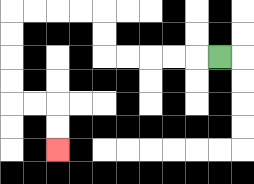{'start': '[9, 2]', 'end': '[2, 6]', 'path_directions': 'L,L,L,L,L,U,U,L,L,L,L,D,D,D,D,R,R,D,D', 'path_coordinates': '[[9, 2], [8, 2], [7, 2], [6, 2], [5, 2], [4, 2], [4, 1], [4, 0], [3, 0], [2, 0], [1, 0], [0, 0], [0, 1], [0, 2], [0, 3], [0, 4], [1, 4], [2, 4], [2, 5], [2, 6]]'}